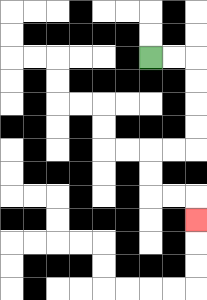{'start': '[6, 2]', 'end': '[8, 9]', 'path_directions': 'R,R,D,D,D,D,L,L,D,D,R,R,D', 'path_coordinates': '[[6, 2], [7, 2], [8, 2], [8, 3], [8, 4], [8, 5], [8, 6], [7, 6], [6, 6], [6, 7], [6, 8], [7, 8], [8, 8], [8, 9]]'}